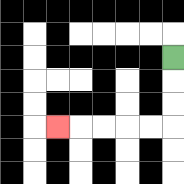{'start': '[7, 2]', 'end': '[2, 5]', 'path_directions': 'D,D,D,L,L,L,L,L', 'path_coordinates': '[[7, 2], [7, 3], [7, 4], [7, 5], [6, 5], [5, 5], [4, 5], [3, 5], [2, 5]]'}